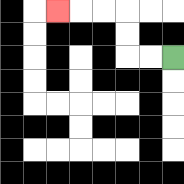{'start': '[7, 2]', 'end': '[2, 0]', 'path_directions': 'L,L,U,U,L,L,L', 'path_coordinates': '[[7, 2], [6, 2], [5, 2], [5, 1], [5, 0], [4, 0], [3, 0], [2, 0]]'}